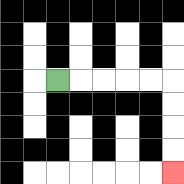{'start': '[2, 3]', 'end': '[7, 7]', 'path_directions': 'R,R,R,R,R,D,D,D,D', 'path_coordinates': '[[2, 3], [3, 3], [4, 3], [5, 3], [6, 3], [7, 3], [7, 4], [7, 5], [7, 6], [7, 7]]'}